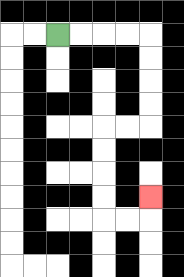{'start': '[2, 1]', 'end': '[6, 8]', 'path_directions': 'R,R,R,R,D,D,D,D,L,L,D,D,D,D,R,R,U', 'path_coordinates': '[[2, 1], [3, 1], [4, 1], [5, 1], [6, 1], [6, 2], [6, 3], [6, 4], [6, 5], [5, 5], [4, 5], [4, 6], [4, 7], [4, 8], [4, 9], [5, 9], [6, 9], [6, 8]]'}